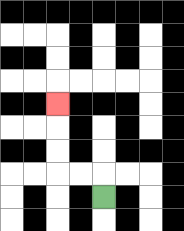{'start': '[4, 8]', 'end': '[2, 4]', 'path_directions': 'U,L,L,U,U,U', 'path_coordinates': '[[4, 8], [4, 7], [3, 7], [2, 7], [2, 6], [2, 5], [2, 4]]'}